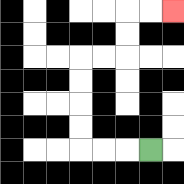{'start': '[6, 6]', 'end': '[7, 0]', 'path_directions': 'L,L,L,U,U,U,U,R,R,U,U,R,R', 'path_coordinates': '[[6, 6], [5, 6], [4, 6], [3, 6], [3, 5], [3, 4], [3, 3], [3, 2], [4, 2], [5, 2], [5, 1], [5, 0], [6, 0], [7, 0]]'}